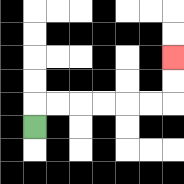{'start': '[1, 5]', 'end': '[7, 2]', 'path_directions': 'U,R,R,R,R,R,R,U,U', 'path_coordinates': '[[1, 5], [1, 4], [2, 4], [3, 4], [4, 4], [5, 4], [6, 4], [7, 4], [7, 3], [7, 2]]'}